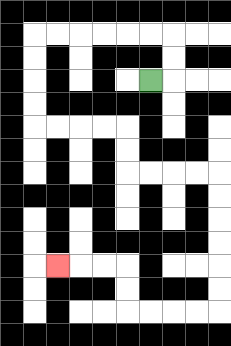{'start': '[6, 3]', 'end': '[2, 11]', 'path_directions': 'R,U,U,L,L,L,L,L,L,D,D,D,D,R,R,R,R,D,D,R,R,R,R,D,D,D,D,D,D,L,L,L,L,U,U,L,L,L', 'path_coordinates': '[[6, 3], [7, 3], [7, 2], [7, 1], [6, 1], [5, 1], [4, 1], [3, 1], [2, 1], [1, 1], [1, 2], [1, 3], [1, 4], [1, 5], [2, 5], [3, 5], [4, 5], [5, 5], [5, 6], [5, 7], [6, 7], [7, 7], [8, 7], [9, 7], [9, 8], [9, 9], [9, 10], [9, 11], [9, 12], [9, 13], [8, 13], [7, 13], [6, 13], [5, 13], [5, 12], [5, 11], [4, 11], [3, 11], [2, 11]]'}